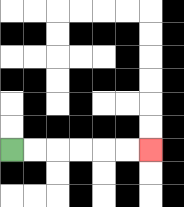{'start': '[0, 6]', 'end': '[6, 6]', 'path_directions': 'R,R,R,R,R,R', 'path_coordinates': '[[0, 6], [1, 6], [2, 6], [3, 6], [4, 6], [5, 6], [6, 6]]'}